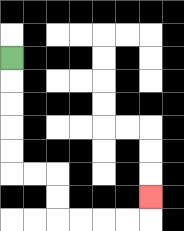{'start': '[0, 2]', 'end': '[6, 8]', 'path_directions': 'D,D,D,D,D,R,R,D,D,R,R,R,R,U', 'path_coordinates': '[[0, 2], [0, 3], [0, 4], [0, 5], [0, 6], [0, 7], [1, 7], [2, 7], [2, 8], [2, 9], [3, 9], [4, 9], [5, 9], [6, 9], [6, 8]]'}